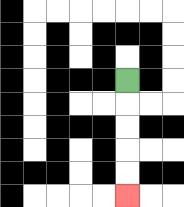{'start': '[5, 3]', 'end': '[5, 8]', 'path_directions': 'D,D,D,D,D', 'path_coordinates': '[[5, 3], [5, 4], [5, 5], [5, 6], [5, 7], [5, 8]]'}